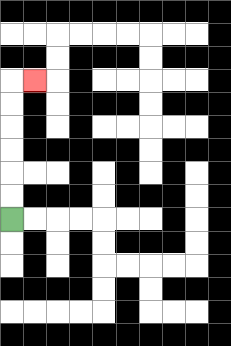{'start': '[0, 9]', 'end': '[1, 3]', 'path_directions': 'U,U,U,U,U,U,R', 'path_coordinates': '[[0, 9], [0, 8], [0, 7], [0, 6], [0, 5], [0, 4], [0, 3], [1, 3]]'}